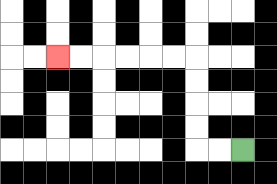{'start': '[10, 6]', 'end': '[2, 2]', 'path_directions': 'L,L,U,U,U,U,L,L,L,L,L,L', 'path_coordinates': '[[10, 6], [9, 6], [8, 6], [8, 5], [8, 4], [8, 3], [8, 2], [7, 2], [6, 2], [5, 2], [4, 2], [3, 2], [2, 2]]'}